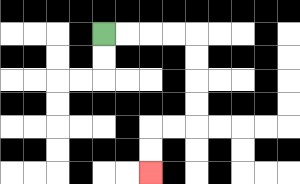{'start': '[4, 1]', 'end': '[6, 7]', 'path_directions': 'R,R,R,R,D,D,D,D,L,L,D,D', 'path_coordinates': '[[4, 1], [5, 1], [6, 1], [7, 1], [8, 1], [8, 2], [8, 3], [8, 4], [8, 5], [7, 5], [6, 5], [6, 6], [6, 7]]'}